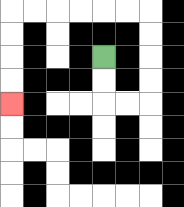{'start': '[4, 2]', 'end': '[0, 4]', 'path_directions': 'D,D,R,R,U,U,U,U,L,L,L,L,L,L,D,D,D,D', 'path_coordinates': '[[4, 2], [4, 3], [4, 4], [5, 4], [6, 4], [6, 3], [6, 2], [6, 1], [6, 0], [5, 0], [4, 0], [3, 0], [2, 0], [1, 0], [0, 0], [0, 1], [0, 2], [0, 3], [0, 4]]'}